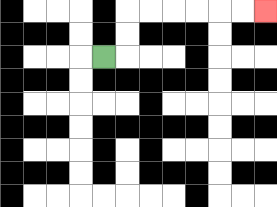{'start': '[4, 2]', 'end': '[11, 0]', 'path_directions': 'R,U,U,R,R,R,R,R,R', 'path_coordinates': '[[4, 2], [5, 2], [5, 1], [5, 0], [6, 0], [7, 0], [8, 0], [9, 0], [10, 0], [11, 0]]'}